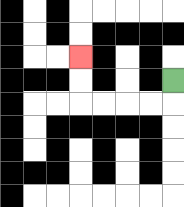{'start': '[7, 3]', 'end': '[3, 2]', 'path_directions': 'D,L,L,L,L,U,U', 'path_coordinates': '[[7, 3], [7, 4], [6, 4], [5, 4], [4, 4], [3, 4], [3, 3], [3, 2]]'}